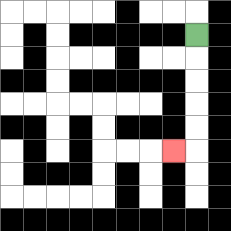{'start': '[8, 1]', 'end': '[7, 6]', 'path_directions': 'D,D,D,D,D,L', 'path_coordinates': '[[8, 1], [8, 2], [8, 3], [8, 4], [8, 5], [8, 6], [7, 6]]'}